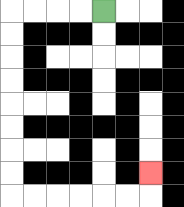{'start': '[4, 0]', 'end': '[6, 7]', 'path_directions': 'L,L,L,L,D,D,D,D,D,D,D,D,R,R,R,R,R,R,U', 'path_coordinates': '[[4, 0], [3, 0], [2, 0], [1, 0], [0, 0], [0, 1], [0, 2], [0, 3], [0, 4], [0, 5], [0, 6], [0, 7], [0, 8], [1, 8], [2, 8], [3, 8], [4, 8], [5, 8], [6, 8], [6, 7]]'}